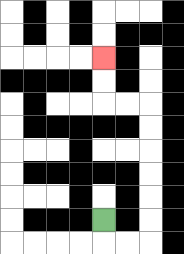{'start': '[4, 9]', 'end': '[4, 2]', 'path_directions': 'D,R,R,U,U,U,U,U,U,L,L,U,U', 'path_coordinates': '[[4, 9], [4, 10], [5, 10], [6, 10], [6, 9], [6, 8], [6, 7], [6, 6], [6, 5], [6, 4], [5, 4], [4, 4], [4, 3], [4, 2]]'}